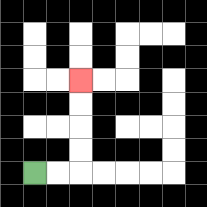{'start': '[1, 7]', 'end': '[3, 3]', 'path_directions': 'R,R,U,U,U,U', 'path_coordinates': '[[1, 7], [2, 7], [3, 7], [3, 6], [3, 5], [3, 4], [3, 3]]'}